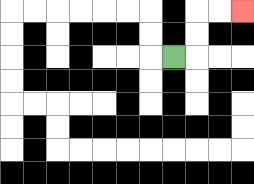{'start': '[7, 2]', 'end': '[10, 0]', 'path_directions': 'R,U,U,R,R', 'path_coordinates': '[[7, 2], [8, 2], [8, 1], [8, 0], [9, 0], [10, 0]]'}